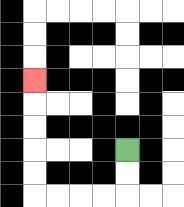{'start': '[5, 6]', 'end': '[1, 3]', 'path_directions': 'D,D,L,L,L,L,U,U,U,U,U', 'path_coordinates': '[[5, 6], [5, 7], [5, 8], [4, 8], [3, 8], [2, 8], [1, 8], [1, 7], [1, 6], [1, 5], [1, 4], [1, 3]]'}